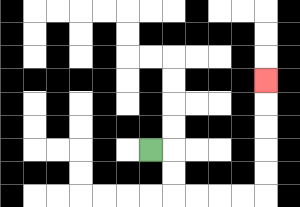{'start': '[6, 6]', 'end': '[11, 3]', 'path_directions': 'R,D,D,R,R,R,R,U,U,U,U,U', 'path_coordinates': '[[6, 6], [7, 6], [7, 7], [7, 8], [8, 8], [9, 8], [10, 8], [11, 8], [11, 7], [11, 6], [11, 5], [11, 4], [11, 3]]'}